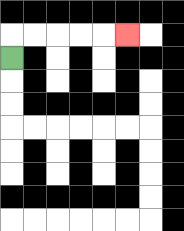{'start': '[0, 2]', 'end': '[5, 1]', 'path_directions': 'U,R,R,R,R,R', 'path_coordinates': '[[0, 2], [0, 1], [1, 1], [2, 1], [3, 1], [4, 1], [5, 1]]'}